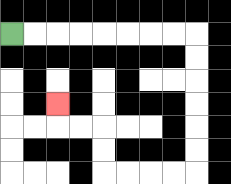{'start': '[0, 1]', 'end': '[2, 4]', 'path_directions': 'R,R,R,R,R,R,R,R,D,D,D,D,D,D,L,L,L,L,U,U,L,L,U', 'path_coordinates': '[[0, 1], [1, 1], [2, 1], [3, 1], [4, 1], [5, 1], [6, 1], [7, 1], [8, 1], [8, 2], [8, 3], [8, 4], [8, 5], [8, 6], [8, 7], [7, 7], [6, 7], [5, 7], [4, 7], [4, 6], [4, 5], [3, 5], [2, 5], [2, 4]]'}